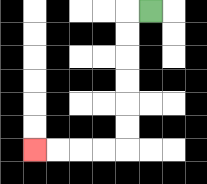{'start': '[6, 0]', 'end': '[1, 6]', 'path_directions': 'L,D,D,D,D,D,D,L,L,L,L', 'path_coordinates': '[[6, 0], [5, 0], [5, 1], [5, 2], [5, 3], [5, 4], [5, 5], [5, 6], [4, 6], [3, 6], [2, 6], [1, 6]]'}